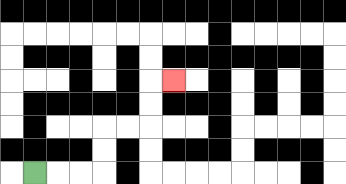{'start': '[1, 7]', 'end': '[7, 3]', 'path_directions': 'R,R,R,U,U,R,R,U,U,R', 'path_coordinates': '[[1, 7], [2, 7], [3, 7], [4, 7], [4, 6], [4, 5], [5, 5], [6, 5], [6, 4], [6, 3], [7, 3]]'}